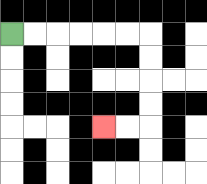{'start': '[0, 1]', 'end': '[4, 5]', 'path_directions': 'R,R,R,R,R,R,D,D,D,D,L,L', 'path_coordinates': '[[0, 1], [1, 1], [2, 1], [3, 1], [4, 1], [5, 1], [6, 1], [6, 2], [6, 3], [6, 4], [6, 5], [5, 5], [4, 5]]'}